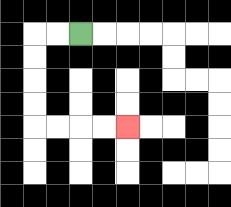{'start': '[3, 1]', 'end': '[5, 5]', 'path_directions': 'L,L,D,D,D,D,R,R,R,R', 'path_coordinates': '[[3, 1], [2, 1], [1, 1], [1, 2], [1, 3], [1, 4], [1, 5], [2, 5], [3, 5], [4, 5], [5, 5]]'}